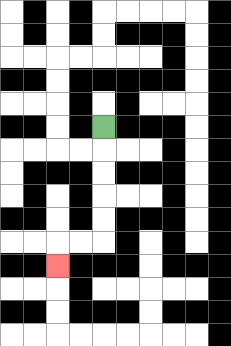{'start': '[4, 5]', 'end': '[2, 11]', 'path_directions': 'D,D,D,D,D,L,L,D', 'path_coordinates': '[[4, 5], [4, 6], [4, 7], [4, 8], [4, 9], [4, 10], [3, 10], [2, 10], [2, 11]]'}